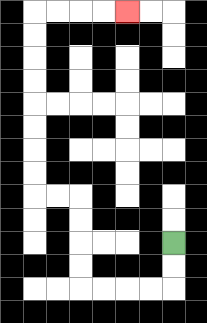{'start': '[7, 10]', 'end': '[5, 0]', 'path_directions': 'D,D,L,L,L,L,U,U,U,U,L,L,U,U,U,U,U,U,U,U,R,R,R,R', 'path_coordinates': '[[7, 10], [7, 11], [7, 12], [6, 12], [5, 12], [4, 12], [3, 12], [3, 11], [3, 10], [3, 9], [3, 8], [2, 8], [1, 8], [1, 7], [1, 6], [1, 5], [1, 4], [1, 3], [1, 2], [1, 1], [1, 0], [2, 0], [3, 0], [4, 0], [5, 0]]'}